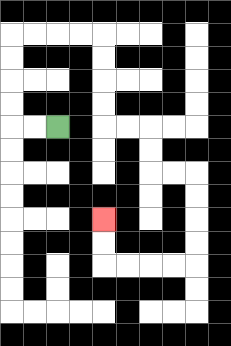{'start': '[2, 5]', 'end': '[4, 9]', 'path_directions': 'L,L,U,U,U,U,R,R,R,R,D,D,D,D,R,R,D,D,R,R,D,D,D,D,L,L,L,L,U,U', 'path_coordinates': '[[2, 5], [1, 5], [0, 5], [0, 4], [0, 3], [0, 2], [0, 1], [1, 1], [2, 1], [3, 1], [4, 1], [4, 2], [4, 3], [4, 4], [4, 5], [5, 5], [6, 5], [6, 6], [6, 7], [7, 7], [8, 7], [8, 8], [8, 9], [8, 10], [8, 11], [7, 11], [6, 11], [5, 11], [4, 11], [4, 10], [4, 9]]'}